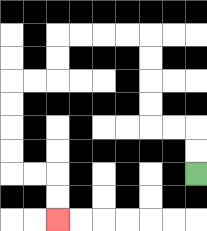{'start': '[8, 7]', 'end': '[2, 9]', 'path_directions': 'U,U,L,L,U,U,U,U,L,L,L,L,D,D,L,L,D,D,D,D,R,R,D,D', 'path_coordinates': '[[8, 7], [8, 6], [8, 5], [7, 5], [6, 5], [6, 4], [6, 3], [6, 2], [6, 1], [5, 1], [4, 1], [3, 1], [2, 1], [2, 2], [2, 3], [1, 3], [0, 3], [0, 4], [0, 5], [0, 6], [0, 7], [1, 7], [2, 7], [2, 8], [2, 9]]'}